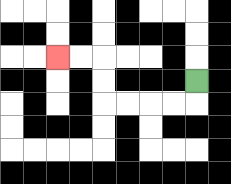{'start': '[8, 3]', 'end': '[2, 2]', 'path_directions': 'D,L,L,L,L,U,U,L,L', 'path_coordinates': '[[8, 3], [8, 4], [7, 4], [6, 4], [5, 4], [4, 4], [4, 3], [4, 2], [3, 2], [2, 2]]'}